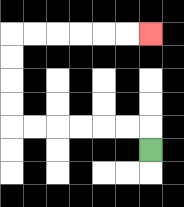{'start': '[6, 6]', 'end': '[6, 1]', 'path_directions': 'U,L,L,L,L,L,L,U,U,U,U,R,R,R,R,R,R', 'path_coordinates': '[[6, 6], [6, 5], [5, 5], [4, 5], [3, 5], [2, 5], [1, 5], [0, 5], [0, 4], [0, 3], [0, 2], [0, 1], [1, 1], [2, 1], [3, 1], [4, 1], [5, 1], [6, 1]]'}